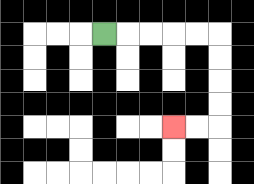{'start': '[4, 1]', 'end': '[7, 5]', 'path_directions': 'R,R,R,R,R,D,D,D,D,L,L', 'path_coordinates': '[[4, 1], [5, 1], [6, 1], [7, 1], [8, 1], [9, 1], [9, 2], [9, 3], [9, 4], [9, 5], [8, 5], [7, 5]]'}